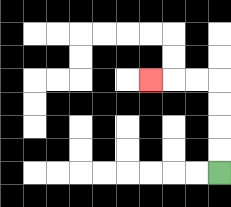{'start': '[9, 7]', 'end': '[6, 3]', 'path_directions': 'U,U,U,U,L,L,L', 'path_coordinates': '[[9, 7], [9, 6], [9, 5], [9, 4], [9, 3], [8, 3], [7, 3], [6, 3]]'}